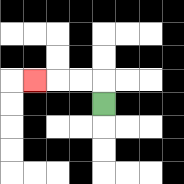{'start': '[4, 4]', 'end': '[1, 3]', 'path_directions': 'U,L,L,L', 'path_coordinates': '[[4, 4], [4, 3], [3, 3], [2, 3], [1, 3]]'}